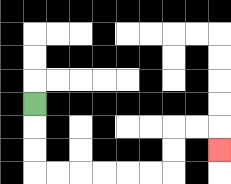{'start': '[1, 4]', 'end': '[9, 6]', 'path_directions': 'D,D,D,R,R,R,R,R,R,U,U,R,R,D', 'path_coordinates': '[[1, 4], [1, 5], [1, 6], [1, 7], [2, 7], [3, 7], [4, 7], [5, 7], [6, 7], [7, 7], [7, 6], [7, 5], [8, 5], [9, 5], [9, 6]]'}